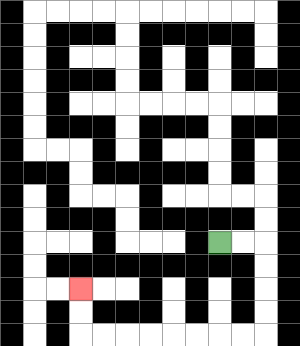{'start': '[9, 10]', 'end': '[3, 12]', 'path_directions': 'R,R,D,D,D,D,L,L,L,L,L,L,L,L,U,U', 'path_coordinates': '[[9, 10], [10, 10], [11, 10], [11, 11], [11, 12], [11, 13], [11, 14], [10, 14], [9, 14], [8, 14], [7, 14], [6, 14], [5, 14], [4, 14], [3, 14], [3, 13], [3, 12]]'}